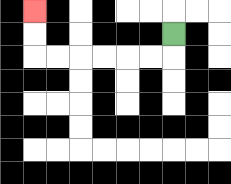{'start': '[7, 1]', 'end': '[1, 0]', 'path_directions': 'D,L,L,L,L,L,L,U,U', 'path_coordinates': '[[7, 1], [7, 2], [6, 2], [5, 2], [4, 2], [3, 2], [2, 2], [1, 2], [1, 1], [1, 0]]'}